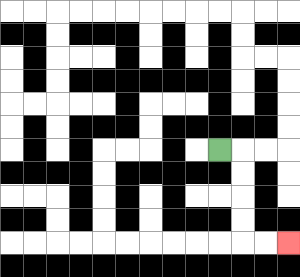{'start': '[9, 6]', 'end': '[12, 10]', 'path_directions': 'R,D,D,D,D,R,R', 'path_coordinates': '[[9, 6], [10, 6], [10, 7], [10, 8], [10, 9], [10, 10], [11, 10], [12, 10]]'}